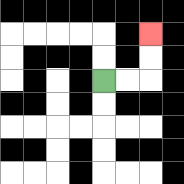{'start': '[4, 3]', 'end': '[6, 1]', 'path_directions': 'R,R,U,U', 'path_coordinates': '[[4, 3], [5, 3], [6, 3], [6, 2], [6, 1]]'}